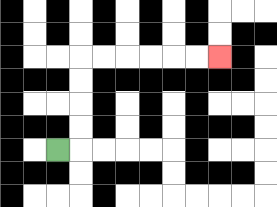{'start': '[2, 6]', 'end': '[9, 2]', 'path_directions': 'R,U,U,U,U,R,R,R,R,R,R', 'path_coordinates': '[[2, 6], [3, 6], [3, 5], [3, 4], [3, 3], [3, 2], [4, 2], [5, 2], [6, 2], [7, 2], [8, 2], [9, 2]]'}